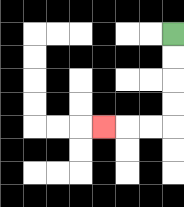{'start': '[7, 1]', 'end': '[4, 5]', 'path_directions': 'D,D,D,D,L,L,L', 'path_coordinates': '[[7, 1], [7, 2], [7, 3], [7, 4], [7, 5], [6, 5], [5, 5], [4, 5]]'}